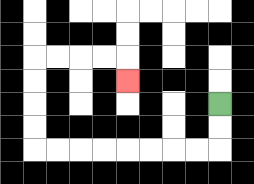{'start': '[9, 4]', 'end': '[5, 3]', 'path_directions': 'D,D,L,L,L,L,L,L,L,L,U,U,U,U,R,R,R,R,D', 'path_coordinates': '[[9, 4], [9, 5], [9, 6], [8, 6], [7, 6], [6, 6], [5, 6], [4, 6], [3, 6], [2, 6], [1, 6], [1, 5], [1, 4], [1, 3], [1, 2], [2, 2], [3, 2], [4, 2], [5, 2], [5, 3]]'}